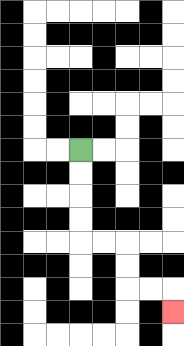{'start': '[3, 6]', 'end': '[7, 13]', 'path_directions': 'D,D,D,D,R,R,D,D,R,R,D', 'path_coordinates': '[[3, 6], [3, 7], [3, 8], [3, 9], [3, 10], [4, 10], [5, 10], [5, 11], [5, 12], [6, 12], [7, 12], [7, 13]]'}